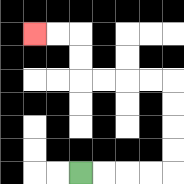{'start': '[3, 7]', 'end': '[1, 1]', 'path_directions': 'R,R,R,R,U,U,U,U,L,L,L,L,U,U,L,L', 'path_coordinates': '[[3, 7], [4, 7], [5, 7], [6, 7], [7, 7], [7, 6], [7, 5], [7, 4], [7, 3], [6, 3], [5, 3], [4, 3], [3, 3], [3, 2], [3, 1], [2, 1], [1, 1]]'}